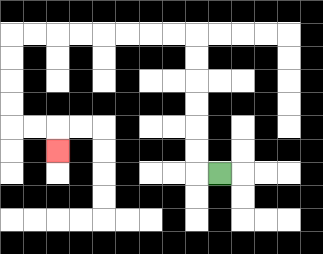{'start': '[9, 7]', 'end': '[2, 6]', 'path_directions': 'L,U,U,U,U,U,U,L,L,L,L,L,L,L,L,D,D,D,D,R,R,D', 'path_coordinates': '[[9, 7], [8, 7], [8, 6], [8, 5], [8, 4], [8, 3], [8, 2], [8, 1], [7, 1], [6, 1], [5, 1], [4, 1], [3, 1], [2, 1], [1, 1], [0, 1], [0, 2], [0, 3], [0, 4], [0, 5], [1, 5], [2, 5], [2, 6]]'}